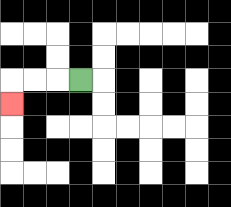{'start': '[3, 3]', 'end': '[0, 4]', 'path_directions': 'L,L,L,D', 'path_coordinates': '[[3, 3], [2, 3], [1, 3], [0, 3], [0, 4]]'}